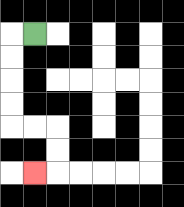{'start': '[1, 1]', 'end': '[1, 7]', 'path_directions': 'L,D,D,D,D,R,R,D,D,L', 'path_coordinates': '[[1, 1], [0, 1], [0, 2], [0, 3], [0, 4], [0, 5], [1, 5], [2, 5], [2, 6], [2, 7], [1, 7]]'}